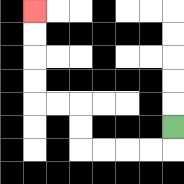{'start': '[7, 5]', 'end': '[1, 0]', 'path_directions': 'D,L,L,L,L,U,U,L,L,U,U,U,U', 'path_coordinates': '[[7, 5], [7, 6], [6, 6], [5, 6], [4, 6], [3, 6], [3, 5], [3, 4], [2, 4], [1, 4], [1, 3], [1, 2], [1, 1], [1, 0]]'}